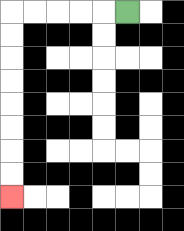{'start': '[5, 0]', 'end': '[0, 8]', 'path_directions': 'L,L,L,L,L,D,D,D,D,D,D,D,D', 'path_coordinates': '[[5, 0], [4, 0], [3, 0], [2, 0], [1, 0], [0, 0], [0, 1], [0, 2], [0, 3], [0, 4], [0, 5], [0, 6], [0, 7], [0, 8]]'}